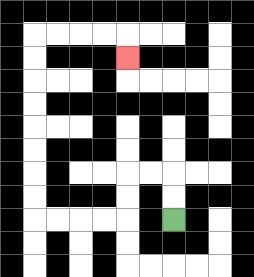{'start': '[7, 9]', 'end': '[5, 2]', 'path_directions': 'U,U,L,L,D,D,L,L,L,L,U,U,U,U,U,U,U,U,R,R,R,R,D', 'path_coordinates': '[[7, 9], [7, 8], [7, 7], [6, 7], [5, 7], [5, 8], [5, 9], [4, 9], [3, 9], [2, 9], [1, 9], [1, 8], [1, 7], [1, 6], [1, 5], [1, 4], [1, 3], [1, 2], [1, 1], [2, 1], [3, 1], [4, 1], [5, 1], [5, 2]]'}